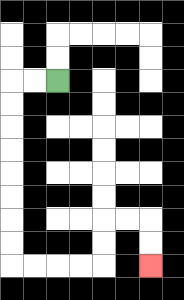{'start': '[2, 3]', 'end': '[6, 11]', 'path_directions': 'L,L,D,D,D,D,D,D,D,D,R,R,R,R,U,U,R,R,D,D', 'path_coordinates': '[[2, 3], [1, 3], [0, 3], [0, 4], [0, 5], [0, 6], [0, 7], [0, 8], [0, 9], [0, 10], [0, 11], [1, 11], [2, 11], [3, 11], [4, 11], [4, 10], [4, 9], [5, 9], [6, 9], [6, 10], [6, 11]]'}